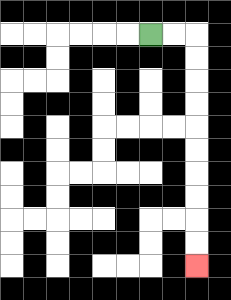{'start': '[6, 1]', 'end': '[8, 11]', 'path_directions': 'R,R,D,D,D,D,D,D,D,D,D,D', 'path_coordinates': '[[6, 1], [7, 1], [8, 1], [8, 2], [8, 3], [8, 4], [8, 5], [8, 6], [8, 7], [8, 8], [8, 9], [8, 10], [8, 11]]'}